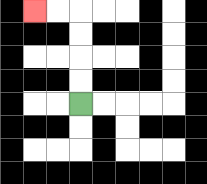{'start': '[3, 4]', 'end': '[1, 0]', 'path_directions': 'U,U,U,U,L,L', 'path_coordinates': '[[3, 4], [3, 3], [3, 2], [3, 1], [3, 0], [2, 0], [1, 0]]'}